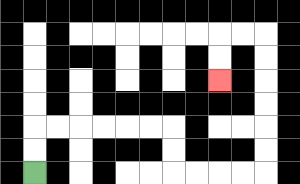{'start': '[1, 7]', 'end': '[9, 3]', 'path_directions': 'U,U,R,R,R,R,R,R,D,D,R,R,R,R,U,U,U,U,U,U,L,L,D,D', 'path_coordinates': '[[1, 7], [1, 6], [1, 5], [2, 5], [3, 5], [4, 5], [5, 5], [6, 5], [7, 5], [7, 6], [7, 7], [8, 7], [9, 7], [10, 7], [11, 7], [11, 6], [11, 5], [11, 4], [11, 3], [11, 2], [11, 1], [10, 1], [9, 1], [9, 2], [9, 3]]'}